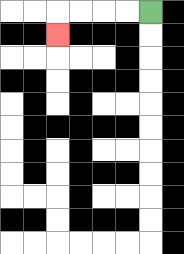{'start': '[6, 0]', 'end': '[2, 1]', 'path_directions': 'L,L,L,L,D', 'path_coordinates': '[[6, 0], [5, 0], [4, 0], [3, 0], [2, 0], [2, 1]]'}